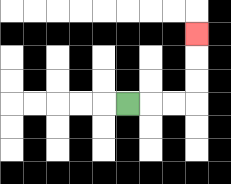{'start': '[5, 4]', 'end': '[8, 1]', 'path_directions': 'R,R,R,U,U,U', 'path_coordinates': '[[5, 4], [6, 4], [7, 4], [8, 4], [8, 3], [8, 2], [8, 1]]'}